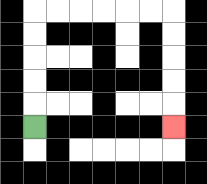{'start': '[1, 5]', 'end': '[7, 5]', 'path_directions': 'U,U,U,U,U,R,R,R,R,R,R,D,D,D,D,D', 'path_coordinates': '[[1, 5], [1, 4], [1, 3], [1, 2], [1, 1], [1, 0], [2, 0], [3, 0], [4, 0], [5, 0], [6, 0], [7, 0], [7, 1], [7, 2], [7, 3], [7, 4], [7, 5]]'}